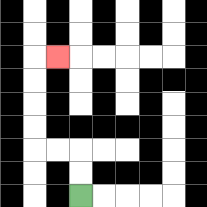{'start': '[3, 8]', 'end': '[2, 2]', 'path_directions': 'U,U,L,L,U,U,U,U,R', 'path_coordinates': '[[3, 8], [3, 7], [3, 6], [2, 6], [1, 6], [1, 5], [1, 4], [1, 3], [1, 2], [2, 2]]'}